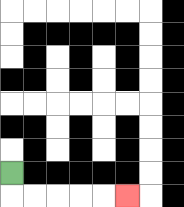{'start': '[0, 7]', 'end': '[5, 8]', 'path_directions': 'D,R,R,R,R,R', 'path_coordinates': '[[0, 7], [0, 8], [1, 8], [2, 8], [3, 8], [4, 8], [5, 8]]'}